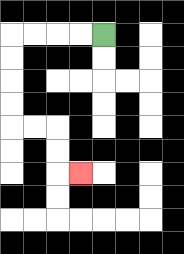{'start': '[4, 1]', 'end': '[3, 7]', 'path_directions': 'L,L,L,L,D,D,D,D,R,R,D,D,R', 'path_coordinates': '[[4, 1], [3, 1], [2, 1], [1, 1], [0, 1], [0, 2], [0, 3], [0, 4], [0, 5], [1, 5], [2, 5], [2, 6], [2, 7], [3, 7]]'}